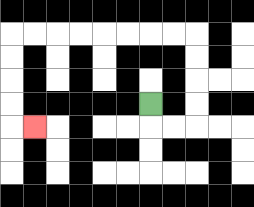{'start': '[6, 4]', 'end': '[1, 5]', 'path_directions': 'D,R,R,U,U,U,U,L,L,L,L,L,L,L,L,D,D,D,D,R', 'path_coordinates': '[[6, 4], [6, 5], [7, 5], [8, 5], [8, 4], [8, 3], [8, 2], [8, 1], [7, 1], [6, 1], [5, 1], [4, 1], [3, 1], [2, 1], [1, 1], [0, 1], [0, 2], [0, 3], [0, 4], [0, 5], [1, 5]]'}